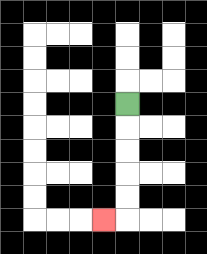{'start': '[5, 4]', 'end': '[4, 9]', 'path_directions': 'D,D,D,D,D,L', 'path_coordinates': '[[5, 4], [5, 5], [5, 6], [5, 7], [5, 8], [5, 9], [4, 9]]'}